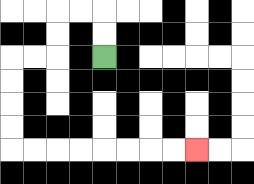{'start': '[4, 2]', 'end': '[8, 6]', 'path_directions': 'U,U,L,L,D,D,L,L,D,D,D,D,R,R,R,R,R,R,R,R', 'path_coordinates': '[[4, 2], [4, 1], [4, 0], [3, 0], [2, 0], [2, 1], [2, 2], [1, 2], [0, 2], [0, 3], [0, 4], [0, 5], [0, 6], [1, 6], [2, 6], [3, 6], [4, 6], [5, 6], [6, 6], [7, 6], [8, 6]]'}